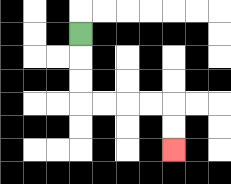{'start': '[3, 1]', 'end': '[7, 6]', 'path_directions': 'D,D,D,R,R,R,R,D,D', 'path_coordinates': '[[3, 1], [3, 2], [3, 3], [3, 4], [4, 4], [5, 4], [6, 4], [7, 4], [7, 5], [7, 6]]'}